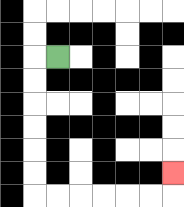{'start': '[2, 2]', 'end': '[7, 7]', 'path_directions': 'L,D,D,D,D,D,D,R,R,R,R,R,R,U', 'path_coordinates': '[[2, 2], [1, 2], [1, 3], [1, 4], [1, 5], [1, 6], [1, 7], [1, 8], [2, 8], [3, 8], [4, 8], [5, 8], [6, 8], [7, 8], [7, 7]]'}